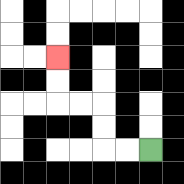{'start': '[6, 6]', 'end': '[2, 2]', 'path_directions': 'L,L,U,U,L,L,U,U', 'path_coordinates': '[[6, 6], [5, 6], [4, 6], [4, 5], [4, 4], [3, 4], [2, 4], [2, 3], [2, 2]]'}